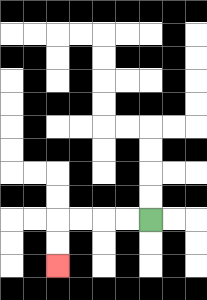{'start': '[6, 9]', 'end': '[2, 11]', 'path_directions': 'L,L,L,L,D,D', 'path_coordinates': '[[6, 9], [5, 9], [4, 9], [3, 9], [2, 9], [2, 10], [2, 11]]'}